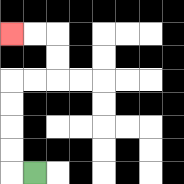{'start': '[1, 7]', 'end': '[0, 1]', 'path_directions': 'L,U,U,U,U,R,R,U,U,L,L', 'path_coordinates': '[[1, 7], [0, 7], [0, 6], [0, 5], [0, 4], [0, 3], [1, 3], [2, 3], [2, 2], [2, 1], [1, 1], [0, 1]]'}